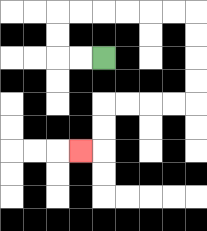{'start': '[4, 2]', 'end': '[3, 6]', 'path_directions': 'L,L,U,U,R,R,R,R,R,R,D,D,D,D,L,L,L,L,D,D,L', 'path_coordinates': '[[4, 2], [3, 2], [2, 2], [2, 1], [2, 0], [3, 0], [4, 0], [5, 0], [6, 0], [7, 0], [8, 0], [8, 1], [8, 2], [8, 3], [8, 4], [7, 4], [6, 4], [5, 4], [4, 4], [4, 5], [4, 6], [3, 6]]'}